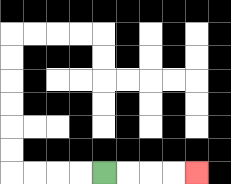{'start': '[4, 7]', 'end': '[8, 7]', 'path_directions': 'R,R,R,R', 'path_coordinates': '[[4, 7], [5, 7], [6, 7], [7, 7], [8, 7]]'}